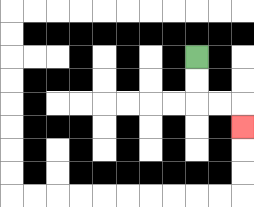{'start': '[8, 2]', 'end': '[10, 5]', 'path_directions': 'D,D,R,R,D', 'path_coordinates': '[[8, 2], [8, 3], [8, 4], [9, 4], [10, 4], [10, 5]]'}